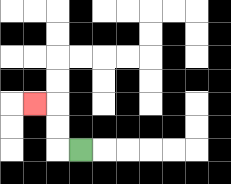{'start': '[3, 6]', 'end': '[1, 4]', 'path_directions': 'L,U,U,L', 'path_coordinates': '[[3, 6], [2, 6], [2, 5], [2, 4], [1, 4]]'}